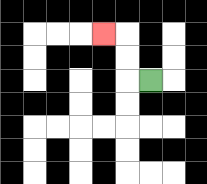{'start': '[6, 3]', 'end': '[4, 1]', 'path_directions': 'L,U,U,L', 'path_coordinates': '[[6, 3], [5, 3], [5, 2], [5, 1], [4, 1]]'}